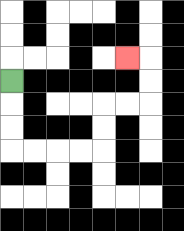{'start': '[0, 3]', 'end': '[5, 2]', 'path_directions': 'D,D,D,R,R,R,R,U,U,R,R,U,U,L', 'path_coordinates': '[[0, 3], [0, 4], [0, 5], [0, 6], [1, 6], [2, 6], [3, 6], [4, 6], [4, 5], [4, 4], [5, 4], [6, 4], [6, 3], [6, 2], [5, 2]]'}